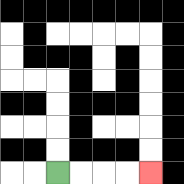{'start': '[2, 7]', 'end': '[6, 7]', 'path_directions': 'R,R,R,R', 'path_coordinates': '[[2, 7], [3, 7], [4, 7], [5, 7], [6, 7]]'}